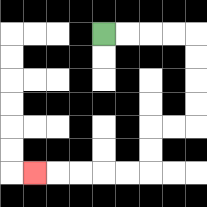{'start': '[4, 1]', 'end': '[1, 7]', 'path_directions': 'R,R,R,R,D,D,D,D,L,L,D,D,L,L,L,L,L', 'path_coordinates': '[[4, 1], [5, 1], [6, 1], [7, 1], [8, 1], [8, 2], [8, 3], [8, 4], [8, 5], [7, 5], [6, 5], [6, 6], [6, 7], [5, 7], [4, 7], [3, 7], [2, 7], [1, 7]]'}